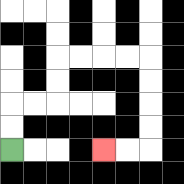{'start': '[0, 6]', 'end': '[4, 6]', 'path_directions': 'U,U,R,R,U,U,R,R,R,R,D,D,D,D,L,L', 'path_coordinates': '[[0, 6], [0, 5], [0, 4], [1, 4], [2, 4], [2, 3], [2, 2], [3, 2], [4, 2], [5, 2], [6, 2], [6, 3], [6, 4], [6, 5], [6, 6], [5, 6], [4, 6]]'}